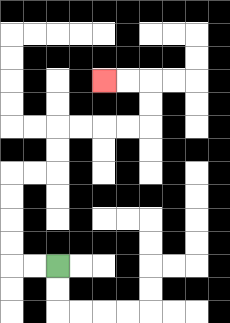{'start': '[2, 11]', 'end': '[4, 3]', 'path_directions': 'L,L,U,U,U,U,R,R,U,U,R,R,R,R,U,U,L,L', 'path_coordinates': '[[2, 11], [1, 11], [0, 11], [0, 10], [0, 9], [0, 8], [0, 7], [1, 7], [2, 7], [2, 6], [2, 5], [3, 5], [4, 5], [5, 5], [6, 5], [6, 4], [6, 3], [5, 3], [4, 3]]'}